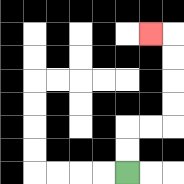{'start': '[5, 7]', 'end': '[6, 1]', 'path_directions': 'U,U,R,R,U,U,U,U,L', 'path_coordinates': '[[5, 7], [5, 6], [5, 5], [6, 5], [7, 5], [7, 4], [7, 3], [7, 2], [7, 1], [6, 1]]'}